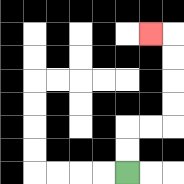{'start': '[5, 7]', 'end': '[6, 1]', 'path_directions': 'U,U,R,R,U,U,U,U,L', 'path_coordinates': '[[5, 7], [5, 6], [5, 5], [6, 5], [7, 5], [7, 4], [7, 3], [7, 2], [7, 1], [6, 1]]'}